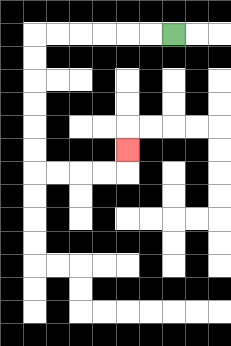{'start': '[7, 1]', 'end': '[5, 6]', 'path_directions': 'L,L,L,L,L,L,D,D,D,D,D,D,R,R,R,R,U', 'path_coordinates': '[[7, 1], [6, 1], [5, 1], [4, 1], [3, 1], [2, 1], [1, 1], [1, 2], [1, 3], [1, 4], [1, 5], [1, 6], [1, 7], [2, 7], [3, 7], [4, 7], [5, 7], [5, 6]]'}